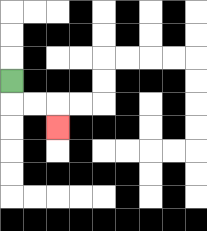{'start': '[0, 3]', 'end': '[2, 5]', 'path_directions': 'D,R,R,D', 'path_coordinates': '[[0, 3], [0, 4], [1, 4], [2, 4], [2, 5]]'}